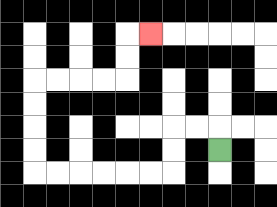{'start': '[9, 6]', 'end': '[6, 1]', 'path_directions': 'U,L,L,D,D,L,L,L,L,L,L,U,U,U,U,R,R,R,R,U,U,R', 'path_coordinates': '[[9, 6], [9, 5], [8, 5], [7, 5], [7, 6], [7, 7], [6, 7], [5, 7], [4, 7], [3, 7], [2, 7], [1, 7], [1, 6], [1, 5], [1, 4], [1, 3], [2, 3], [3, 3], [4, 3], [5, 3], [5, 2], [5, 1], [6, 1]]'}